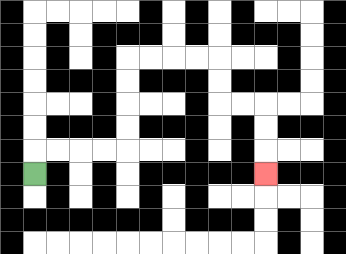{'start': '[1, 7]', 'end': '[11, 7]', 'path_directions': 'U,R,R,R,R,U,U,U,U,R,R,R,R,D,D,R,R,D,D,D', 'path_coordinates': '[[1, 7], [1, 6], [2, 6], [3, 6], [4, 6], [5, 6], [5, 5], [5, 4], [5, 3], [5, 2], [6, 2], [7, 2], [8, 2], [9, 2], [9, 3], [9, 4], [10, 4], [11, 4], [11, 5], [11, 6], [11, 7]]'}